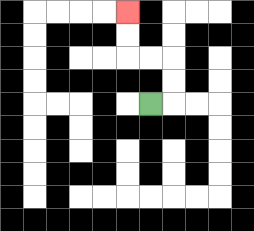{'start': '[6, 4]', 'end': '[5, 0]', 'path_directions': 'R,U,U,L,L,U,U', 'path_coordinates': '[[6, 4], [7, 4], [7, 3], [7, 2], [6, 2], [5, 2], [5, 1], [5, 0]]'}